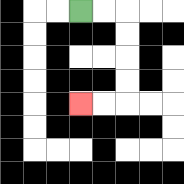{'start': '[3, 0]', 'end': '[3, 4]', 'path_directions': 'R,R,D,D,D,D,L,L', 'path_coordinates': '[[3, 0], [4, 0], [5, 0], [5, 1], [5, 2], [5, 3], [5, 4], [4, 4], [3, 4]]'}